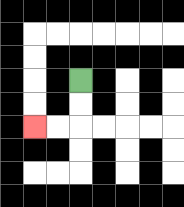{'start': '[3, 3]', 'end': '[1, 5]', 'path_directions': 'D,D,L,L', 'path_coordinates': '[[3, 3], [3, 4], [3, 5], [2, 5], [1, 5]]'}